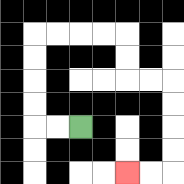{'start': '[3, 5]', 'end': '[5, 7]', 'path_directions': 'L,L,U,U,U,U,R,R,R,R,D,D,R,R,D,D,D,D,L,L', 'path_coordinates': '[[3, 5], [2, 5], [1, 5], [1, 4], [1, 3], [1, 2], [1, 1], [2, 1], [3, 1], [4, 1], [5, 1], [5, 2], [5, 3], [6, 3], [7, 3], [7, 4], [7, 5], [7, 6], [7, 7], [6, 7], [5, 7]]'}